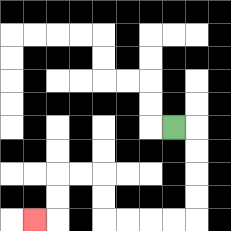{'start': '[7, 5]', 'end': '[1, 9]', 'path_directions': 'R,D,D,D,D,L,L,L,L,U,U,L,L,D,D,L', 'path_coordinates': '[[7, 5], [8, 5], [8, 6], [8, 7], [8, 8], [8, 9], [7, 9], [6, 9], [5, 9], [4, 9], [4, 8], [4, 7], [3, 7], [2, 7], [2, 8], [2, 9], [1, 9]]'}